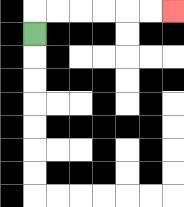{'start': '[1, 1]', 'end': '[7, 0]', 'path_directions': 'U,R,R,R,R,R,R', 'path_coordinates': '[[1, 1], [1, 0], [2, 0], [3, 0], [4, 0], [5, 0], [6, 0], [7, 0]]'}